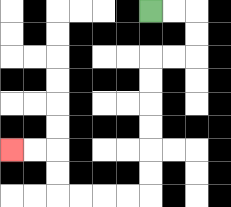{'start': '[6, 0]', 'end': '[0, 6]', 'path_directions': 'R,R,D,D,L,L,D,D,D,D,D,D,L,L,L,L,U,U,L,L', 'path_coordinates': '[[6, 0], [7, 0], [8, 0], [8, 1], [8, 2], [7, 2], [6, 2], [6, 3], [6, 4], [6, 5], [6, 6], [6, 7], [6, 8], [5, 8], [4, 8], [3, 8], [2, 8], [2, 7], [2, 6], [1, 6], [0, 6]]'}